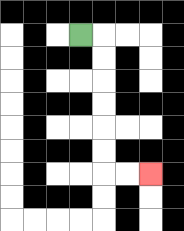{'start': '[3, 1]', 'end': '[6, 7]', 'path_directions': 'R,D,D,D,D,D,D,R,R', 'path_coordinates': '[[3, 1], [4, 1], [4, 2], [4, 3], [4, 4], [4, 5], [4, 6], [4, 7], [5, 7], [6, 7]]'}